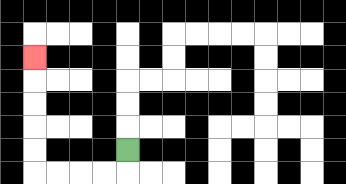{'start': '[5, 6]', 'end': '[1, 2]', 'path_directions': 'D,L,L,L,L,U,U,U,U,U', 'path_coordinates': '[[5, 6], [5, 7], [4, 7], [3, 7], [2, 7], [1, 7], [1, 6], [1, 5], [1, 4], [1, 3], [1, 2]]'}